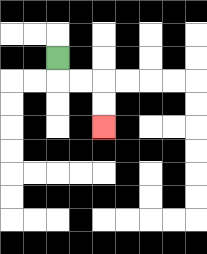{'start': '[2, 2]', 'end': '[4, 5]', 'path_directions': 'D,R,R,D,D', 'path_coordinates': '[[2, 2], [2, 3], [3, 3], [4, 3], [4, 4], [4, 5]]'}